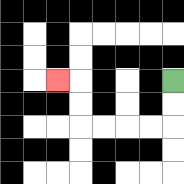{'start': '[7, 3]', 'end': '[2, 3]', 'path_directions': 'D,D,L,L,L,L,U,U,L', 'path_coordinates': '[[7, 3], [7, 4], [7, 5], [6, 5], [5, 5], [4, 5], [3, 5], [3, 4], [3, 3], [2, 3]]'}